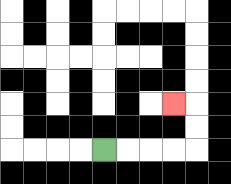{'start': '[4, 6]', 'end': '[7, 4]', 'path_directions': 'R,R,R,R,U,U,L', 'path_coordinates': '[[4, 6], [5, 6], [6, 6], [7, 6], [8, 6], [8, 5], [8, 4], [7, 4]]'}